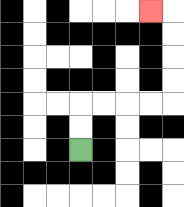{'start': '[3, 6]', 'end': '[6, 0]', 'path_directions': 'U,U,R,R,R,R,U,U,U,U,L', 'path_coordinates': '[[3, 6], [3, 5], [3, 4], [4, 4], [5, 4], [6, 4], [7, 4], [7, 3], [7, 2], [7, 1], [7, 0], [6, 0]]'}